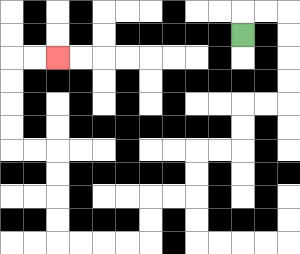{'start': '[10, 1]', 'end': '[2, 2]', 'path_directions': 'U,R,R,D,D,D,D,L,L,D,D,L,L,D,D,L,L,D,D,L,L,L,L,U,U,U,U,L,L,U,U,U,U,R,R', 'path_coordinates': '[[10, 1], [10, 0], [11, 0], [12, 0], [12, 1], [12, 2], [12, 3], [12, 4], [11, 4], [10, 4], [10, 5], [10, 6], [9, 6], [8, 6], [8, 7], [8, 8], [7, 8], [6, 8], [6, 9], [6, 10], [5, 10], [4, 10], [3, 10], [2, 10], [2, 9], [2, 8], [2, 7], [2, 6], [1, 6], [0, 6], [0, 5], [0, 4], [0, 3], [0, 2], [1, 2], [2, 2]]'}